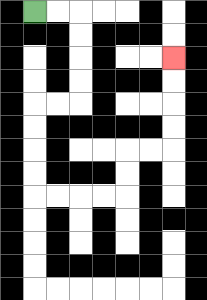{'start': '[1, 0]', 'end': '[7, 2]', 'path_directions': 'R,R,D,D,D,D,L,L,D,D,D,D,R,R,R,R,U,U,R,R,U,U,U,U', 'path_coordinates': '[[1, 0], [2, 0], [3, 0], [3, 1], [3, 2], [3, 3], [3, 4], [2, 4], [1, 4], [1, 5], [1, 6], [1, 7], [1, 8], [2, 8], [3, 8], [4, 8], [5, 8], [5, 7], [5, 6], [6, 6], [7, 6], [7, 5], [7, 4], [7, 3], [7, 2]]'}